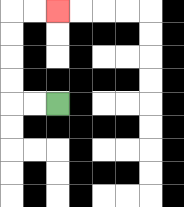{'start': '[2, 4]', 'end': '[2, 0]', 'path_directions': 'L,L,U,U,U,U,R,R', 'path_coordinates': '[[2, 4], [1, 4], [0, 4], [0, 3], [0, 2], [0, 1], [0, 0], [1, 0], [2, 0]]'}